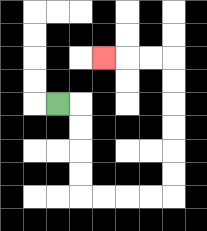{'start': '[2, 4]', 'end': '[4, 2]', 'path_directions': 'R,D,D,D,D,R,R,R,R,U,U,U,U,U,U,L,L,L', 'path_coordinates': '[[2, 4], [3, 4], [3, 5], [3, 6], [3, 7], [3, 8], [4, 8], [5, 8], [6, 8], [7, 8], [7, 7], [7, 6], [7, 5], [7, 4], [7, 3], [7, 2], [6, 2], [5, 2], [4, 2]]'}